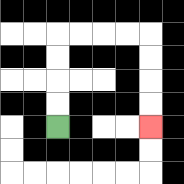{'start': '[2, 5]', 'end': '[6, 5]', 'path_directions': 'U,U,U,U,R,R,R,R,D,D,D,D', 'path_coordinates': '[[2, 5], [2, 4], [2, 3], [2, 2], [2, 1], [3, 1], [4, 1], [5, 1], [6, 1], [6, 2], [6, 3], [6, 4], [6, 5]]'}